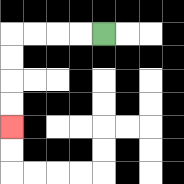{'start': '[4, 1]', 'end': '[0, 5]', 'path_directions': 'L,L,L,L,D,D,D,D', 'path_coordinates': '[[4, 1], [3, 1], [2, 1], [1, 1], [0, 1], [0, 2], [0, 3], [0, 4], [0, 5]]'}